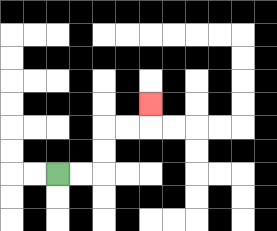{'start': '[2, 7]', 'end': '[6, 4]', 'path_directions': 'R,R,U,U,R,R,U', 'path_coordinates': '[[2, 7], [3, 7], [4, 7], [4, 6], [4, 5], [5, 5], [6, 5], [6, 4]]'}